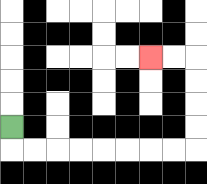{'start': '[0, 5]', 'end': '[6, 2]', 'path_directions': 'D,R,R,R,R,R,R,R,R,U,U,U,U,L,L', 'path_coordinates': '[[0, 5], [0, 6], [1, 6], [2, 6], [3, 6], [4, 6], [5, 6], [6, 6], [7, 6], [8, 6], [8, 5], [8, 4], [8, 3], [8, 2], [7, 2], [6, 2]]'}